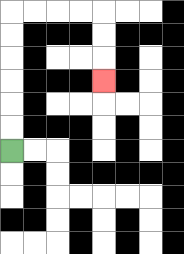{'start': '[0, 6]', 'end': '[4, 3]', 'path_directions': 'U,U,U,U,U,U,R,R,R,R,D,D,D', 'path_coordinates': '[[0, 6], [0, 5], [0, 4], [0, 3], [0, 2], [0, 1], [0, 0], [1, 0], [2, 0], [3, 0], [4, 0], [4, 1], [4, 2], [4, 3]]'}